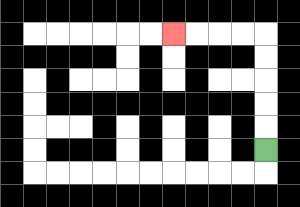{'start': '[11, 6]', 'end': '[7, 1]', 'path_directions': 'U,U,U,U,U,L,L,L,L', 'path_coordinates': '[[11, 6], [11, 5], [11, 4], [11, 3], [11, 2], [11, 1], [10, 1], [9, 1], [8, 1], [7, 1]]'}